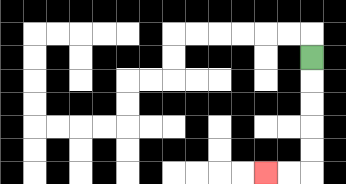{'start': '[13, 2]', 'end': '[11, 7]', 'path_directions': 'D,D,D,D,D,L,L', 'path_coordinates': '[[13, 2], [13, 3], [13, 4], [13, 5], [13, 6], [13, 7], [12, 7], [11, 7]]'}